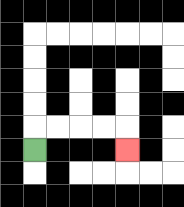{'start': '[1, 6]', 'end': '[5, 6]', 'path_directions': 'U,R,R,R,R,D', 'path_coordinates': '[[1, 6], [1, 5], [2, 5], [3, 5], [4, 5], [5, 5], [5, 6]]'}